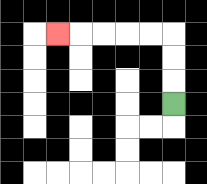{'start': '[7, 4]', 'end': '[2, 1]', 'path_directions': 'U,U,U,L,L,L,L,L', 'path_coordinates': '[[7, 4], [7, 3], [7, 2], [7, 1], [6, 1], [5, 1], [4, 1], [3, 1], [2, 1]]'}